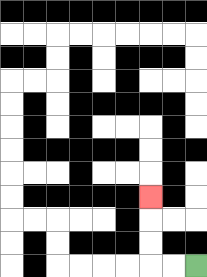{'start': '[8, 11]', 'end': '[6, 8]', 'path_directions': 'L,L,U,U,U', 'path_coordinates': '[[8, 11], [7, 11], [6, 11], [6, 10], [6, 9], [6, 8]]'}